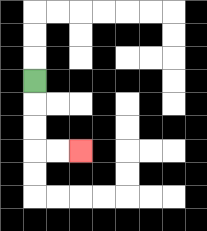{'start': '[1, 3]', 'end': '[3, 6]', 'path_directions': 'D,D,D,R,R', 'path_coordinates': '[[1, 3], [1, 4], [1, 5], [1, 6], [2, 6], [3, 6]]'}